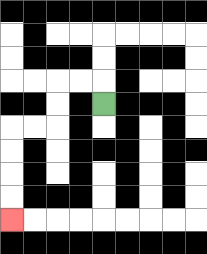{'start': '[4, 4]', 'end': '[0, 9]', 'path_directions': 'U,L,L,D,D,L,L,D,D,D,D', 'path_coordinates': '[[4, 4], [4, 3], [3, 3], [2, 3], [2, 4], [2, 5], [1, 5], [0, 5], [0, 6], [0, 7], [0, 8], [0, 9]]'}